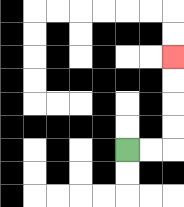{'start': '[5, 6]', 'end': '[7, 2]', 'path_directions': 'R,R,U,U,U,U', 'path_coordinates': '[[5, 6], [6, 6], [7, 6], [7, 5], [7, 4], [7, 3], [7, 2]]'}